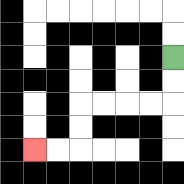{'start': '[7, 2]', 'end': '[1, 6]', 'path_directions': 'D,D,L,L,L,L,D,D,L,L', 'path_coordinates': '[[7, 2], [7, 3], [7, 4], [6, 4], [5, 4], [4, 4], [3, 4], [3, 5], [3, 6], [2, 6], [1, 6]]'}